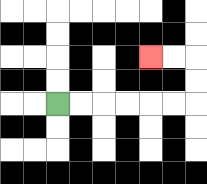{'start': '[2, 4]', 'end': '[6, 2]', 'path_directions': 'R,R,R,R,R,R,U,U,L,L', 'path_coordinates': '[[2, 4], [3, 4], [4, 4], [5, 4], [6, 4], [7, 4], [8, 4], [8, 3], [8, 2], [7, 2], [6, 2]]'}